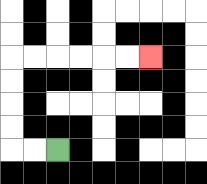{'start': '[2, 6]', 'end': '[6, 2]', 'path_directions': 'L,L,U,U,U,U,R,R,R,R,R,R', 'path_coordinates': '[[2, 6], [1, 6], [0, 6], [0, 5], [0, 4], [0, 3], [0, 2], [1, 2], [2, 2], [3, 2], [4, 2], [5, 2], [6, 2]]'}